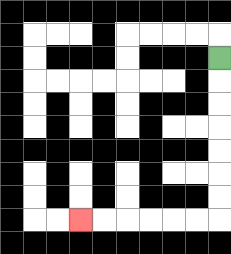{'start': '[9, 2]', 'end': '[3, 9]', 'path_directions': 'D,D,D,D,D,D,D,L,L,L,L,L,L', 'path_coordinates': '[[9, 2], [9, 3], [9, 4], [9, 5], [9, 6], [9, 7], [9, 8], [9, 9], [8, 9], [7, 9], [6, 9], [5, 9], [4, 9], [3, 9]]'}